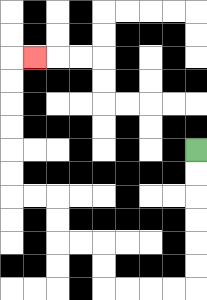{'start': '[8, 6]', 'end': '[1, 2]', 'path_directions': 'D,D,D,D,D,D,L,L,L,L,U,U,L,L,U,U,L,L,U,U,U,U,U,U,R', 'path_coordinates': '[[8, 6], [8, 7], [8, 8], [8, 9], [8, 10], [8, 11], [8, 12], [7, 12], [6, 12], [5, 12], [4, 12], [4, 11], [4, 10], [3, 10], [2, 10], [2, 9], [2, 8], [1, 8], [0, 8], [0, 7], [0, 6], [0, 5], [0, 4], [0, 3], [0, 2], [1, 2]]'}